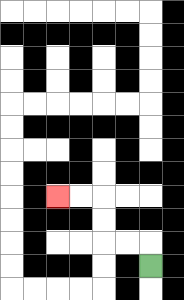{'start': '[6, 11]', 'end': '[2, 8]', 'path_directions': 'U,L,L,U,U,L,L', 'path_coordinates': '[[6, 11], [6, 10], [5, 10], [4, 10], [4, 9], [4, 8], [3, 8], [2, 8]]'}